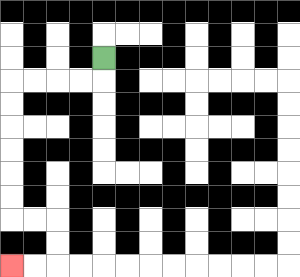{'start': '[4, 2]', 'end': '[0, 11]', 'path_directions': 'D,L,L,L,L,D,D,D,D,D,D,R,R,D,D,L,L', 'path_coordinates': '[[4, 2], [4, 3], [3, 3], [2, 3], [1, 3], [0, 3], [0, 4], [0, 5], [0, 6], [0, 7], [0, 8], [0, 9], [1, 9], [2, 9], [2, 10], [2, 11], [1, 11], [0, 11]]'}